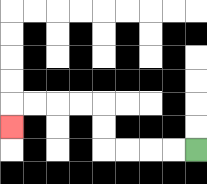{'start': '[8, 6]', 'end': '[0, 5]', 'path_directions': 'L,L,L,L,U,U,L,L,L,L,D', 'path_coordinates': '[[8, 6], [7, 6], [6, 6], [5, 6], [4, 6], [4, 5], [4, 4], [3, 4], [2, 4], [1, 4], [0, 4], [0, 5]]'}